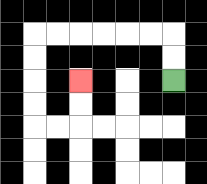{'start': '[7, 3]', 'end': '[3, 3]', 'path_directions': 'U,U,L,L,L,L,L,L,D,D,D,D,R,R,U,U', 'path_coordinates': '[[7, 3], [7, 2], [7, 1], [6, 1], [5, 1], [4, 1], [3, 1], [2, 1], [1, 1], [1, 2], [1, 3], [1, 4], [1, 5], [2, 5], [3, 5], [3, 4], [3, 3]]'}